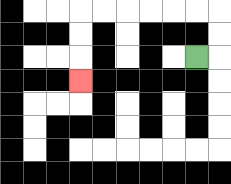{'start': '[8, 2]', 'end': '[3, 3]', 'path_directions': 'R,U,U,L,L,L,L,L,L,D,D,D', 'path_coordinates': '[[8, 2], [9, 2], [9, 1], [9, 0], [8, 0], [7, 0], [6, 0], [5, 0], [4, 0], [3, 0], [3, 1], [3, 2], [3, 3]]'}